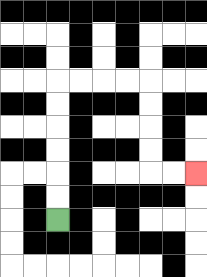{'start': '[2, 9]', 'end': '[8, 7]', 'path_directions': 'U,U,U,U,U,U,R,R,R,R,D,D,D,D,R,R', 'path_coordinates': '[[2, 9], [2, 8], [2, 7], [2, 6], [2, 5], [2, 4], [2, 3], [3, 3], [4, 3], [5, 3], [6, 3], [6, 4], [6, 5], [6, 6], [6, 7], [7, 7], [8, 7]]'}